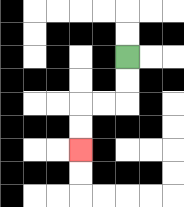{'start': '[5, 2]', 'end': '[3, 6]', 'path_directions': 'D,D,L,L,D,D', 'path_coordinates': '[[5, 2], [5, 3], [5, 4], [4, 4], [3, 4], [3, 5], [3, 6]]'}